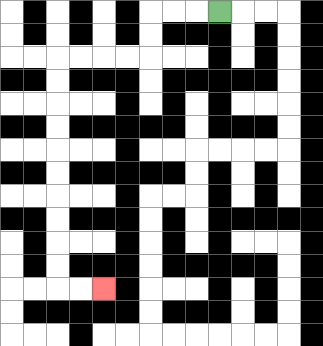{'start': '[9, 0]', 'end': '[4, 12]', 'path_directions': 'L,L,L,D,D,L,L,L,L,D,D,D,D,D,D,D,D,D,D,R,R', 'path_coordinates': '[[9, 0], [8, 0], [7, 0], [6, 0], [6, 1], [6, 2], [5, 2], [4, 2], [3, 2], [2, 2], [2, 3], [2, 4], [2, 5], [2, 6], [2, 7], [2, 8], [2, 9], [2, 10], [2, 11], [2, 12], [3, 12], [4, 12]]'}